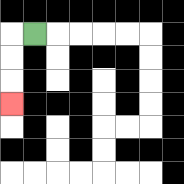{'start': '[1, 1]', 'end': '[0, 4]', 'path_directions': 'L,D,D,D', 'path_coordinates': '[[1, 1], [0, 1], [0, 2], [0, 3], [0, 4]]'}